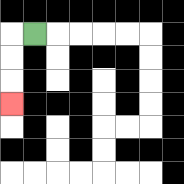{'start': '[1, 1]', 'end': '[0, 4]', 'path_directions': 'L,D,D,D', 'path_coordinates': '[[1, 1], [0, 1], [0, 2], [0, 3], [0, 4]]'}